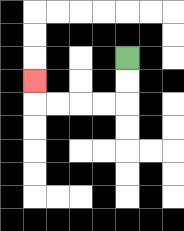{'start': '[5, 2]', 'end': '[1, 3]', 'path_directions': 'D,D,L,L,L,L,U', 'path_coordinates': '[[5, 2], [5, 3], [5, 4], [4, 4], [3, 4], [2, 4], [1, 4], [1, 3]]'}